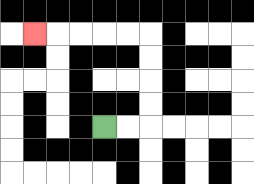{'start': '[4, 5]', 'end': '[1, 1]', 'path_directions': 'R,R,U,U,U,U,L,L,L,L,L', 'path_coordinates': '[[4, 5], [5, 5], [6, 5], [6, 4], [6, 3], [6, 2], [6, 1], [5, 1], [4, 1], [3, 1], [2, 1], [1, 1]]'}